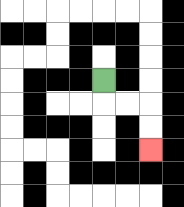{'start': '[4, 3]', 'end': '[6, 6]', 'path_directions': 'D,R,R,D,D', 'path_coordinates': '[[4, 3], [4, 4], [5, 4], [6, 4], [6, 5], [6, 6]]'}